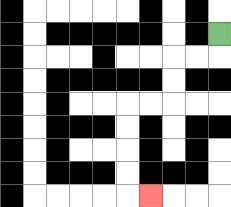{'start': '[9, 1]', 'end': '[6, 8]', 'path_directions': 'D,L,L,D,D,L,L,D,D,D,D,R', 'path_coordinates': '[[9, 1], [9, 2], [8, 2], [7, 2], [7, 3], [7, 4], [6, 4], [5, 4], [5, 5], [5, 6], [5, 7], [5, 8], [6, 8]]'}